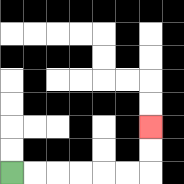{'start': '[0, 7]', 'end': '[6, 5]', 'path_directions': 'R,R,R,R,R,R,U,U', 'path_coordinates': '[[0, 7], [1, 7], [2, 7], [3, 7], [4, 7], [5, 7], [6, 7], [6, 6], [6, 5]]'}